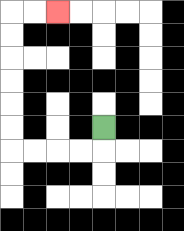{'start': '[4, 5]', 'end': '[2, 0]', 'path_directions': 'D,L,L,L,L,U,U,U,U,U,U,R,R', 'path_coordinates': '[[4, 5], [4, 6], [3, 6], [2, 6], [1, 6], [0, 6], [0, 5], [0, 4], [0, 3], [0, 2], [0, 1], [0, 0], [1, 0], [2, 0]]'}